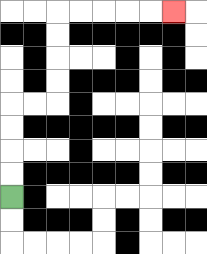{'start': '[0, 8]', 'end': '[7, 0]', 'path_directions': 'U,U,U,U,R,R,U,U,U,U,R,R,R,R,R', 'path_coordinates': '[[0, 8], [0, 7], [0, 6], [0, 5], [0, 4], [1, 4], [2, 4], [2, 3], [2, 2], [2, 1], [2, 0], [3, 0], [4, 0], [5, 0], [6, 0], [7, 0]]'}